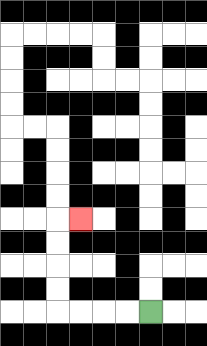{'start': '[6, 13]', 'end': '[3, 9]', 'path_directions': 'L,L,L,L,U,U,U,U,R', 'path_coordinates': '[[6, 13], [5, 13], [4, 13], [3, 13], [2, 13], [2, 12], [2, 11], [2, 10], [2, 9], [3, 9]]'}